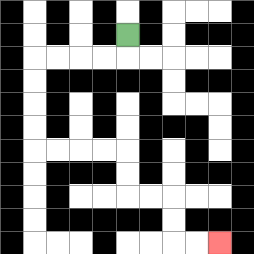{'start': '[5, 1]', 'end': '[9, 10]', 'path_directions': 'D,L,L,L,L,D,D,D,D,R,R,R,R,D,D,R,R,D,D,R,R', 'path_coordinates': '[[5, 1], [5, 2], [4, 2], [3, 2], [2, 2], [1, 2], [1, 3], [1, 4], [1, 5], [1, 6], [2, 6], [3, 6], [4, 6], [5, 6], [5, 7], [5, 8], [6, 8], [7, 8], [7, 9], [7, 10], [8, 10], [9, 10]]'}